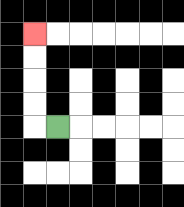{'start': '[2, 5]', 'end': '[1, 1]', 'path_directions': 'L,U,U,U,U', 'path_coordinates': '[[2, 5], [1, 5], [1, 4], [1, 3], [1, 2], [1, 1]]'}